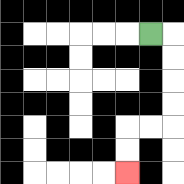{'start': '[6, 1]', 'end': '[5, 7]', 'path_directions': 'R,D,D,D,D,L,L,D,D', 'path_coordinates': '[[6, 1], [7, 1], [7, 2], [7, 3], [7, 4], [7, 5], [6, 5], [5, 5], [5, 6], [5, 7]]'}